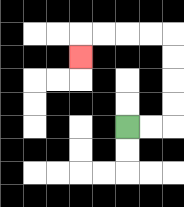{'start': '[5, 5]', 'end': '[3, 2]', 'path_directions': 'R,R,U,U,U,U,L,L,L,L,D', 'path_coordinates': '[[5, 5], [6, 5], [7, 5], [7, 4], [7, 3], [7, 2], [7, 1], [6, 1], [5, 1], [4, 1], [3, 1], [3, 2]]'}